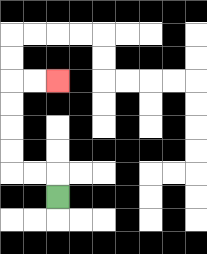{'start': '[2, 8]', 'end': '[2, 3]', 'path_directions': 'U,L,L,U,U,U,U,R,R', 'path_coordinates': '[[2, 8], [2, 7], [1, 7], [0, 7], [0, 6], [0, 5], [0, 4], [0, 3], [1, 3], [2, 3]]'}